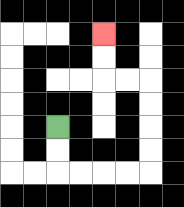{'start': '[2, 5]', 'end': '[4, 1]', 'path_directions': 'D,D,R,R,R,R,U,U,U,U,L,L,U,U', 'path_coordinates': '[[2, 5], [2, 6], [2, 7], [3, 7], [4, 7], [5, 7], [6, 7], [6, 6], [6, 5], [6, 4], [6, 3], [5, 3], [4, 3], [4, 2], [4, 1]]'}